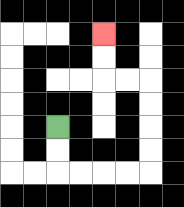{'start': '[2, 5]', 'end': '[4, 1]', 'path_directions': 'D,D,R,R,R,R,U,U,U,U,L,L,U,U', 'path_coordinates': '[[2, 5], [2, 6], [2, 7], [3, 7], [4, 7], [5, 7], [6, 7], [6, 6], [6, 5], [6, 4], [6, 3], [5, 3], [4, 3], [4, 2], [4, 1]]'}